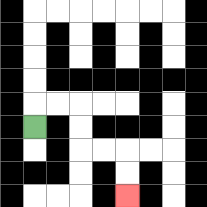{'start': '[1, 5]', 'end': '[5, 8]', 'path_directions': 'U,R,R,D,D,R,R,D,D', 'path_coordinates': '[[1, 5], [1, 4], [2, 4], [3, 4], [3, 5], [3, 6], [4, 6], [5, 6], [5, 7], [5, 8]]'}